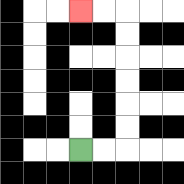{'start': '[3, 6]', 'end': '[3, 0]', 'path_directions': 'R,R,U,U,U,U,U,U,L,L', 'path_coordinates': '[[3, 6], [4, 6], [5, 6], [5, 5], [5, 4], [5, 3], [5, 2], [5, 1], [5, 0], [4, 0], [3, 0]]'}